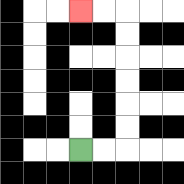{'start': '[3, 6]', 'end': '[3, 0]', 'path_directions': 'R,R,U,U,U,U,U,U,L,L', 'path_coordinates': '[[3, 6], [4, 6], [5, 6], [5, 5], [5, 4], [5, 3], [5, 2], [5, 1], [5, 0], [4, 0], [3, 0]]'}